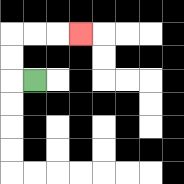{'start': '[1, 3]', 'end': '[3, 1]', 'path_directions': 'L,U,U,R,R,R', 'path_coordinates': '[[1, 3], [0, 3], [0, 2], [0, 1], [1, 1], [2, 1], [3, 1]]'}